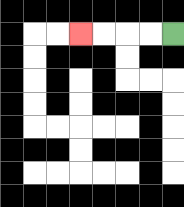{'start': '[7, 1]', 'end': '[3, 1]', 'path_directions': 'L,L,L,L', 'path_coordinates': '[[7, 1], [6, 1], [5, 1], [4, 1], [3, 1]]'}